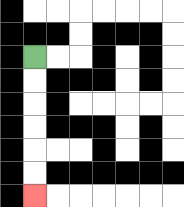{'start': '[1, 2]', 'end': '[1, 8]', 'path_directions': 'D,D,D,D,D,D', 'path_coordinates': '[[1, 2], [1, 3], [1, 4], [1, 5], [1, 6], [1, 7], [1, 8]]'}